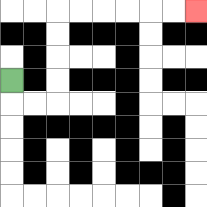{'start': '[0, 3]', 'end': '[8, 0]', 'path_directions': 'D,R,R,U,U,U,U,R,R,R,R,R,R', 'path_coordinates': '[[0, 3], [0, 4], [1, 4], [2, 4], [2, 3], [2, 2], [2, 1], [2, 0], [3, 0], [4, 0], [5, 0], [6, 0], [7, 0], [8, 0]]'}